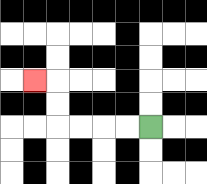{'start': '[6, 5]', 'end': '[1, 3]', 'path_directions': 'L,L,L,L,U,U,L', 'path_coordinates': '[[6, 5], [5, 5], [4, 5], [3, 5], [2, 5], [2, 4], [2, 3], [1, 3]]'}